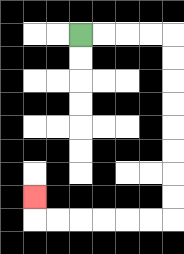{'start': '[3, 1]', 'end': '[1, 8]', 'path_directions': 'R,R,R,R,D,D,D,D,D,D,D,D,L,L,L,L,L,L,U', 'path_coordinates': '[[3, 1], [4, 1], [5, 1], [6, 1], [7, 1], [7, 2], [7, 3], [7, 4], [7, 5], [7, 6], [7, 7], [7, 8], [7, 9], [6, 9], [5, 9], [4, 9], [3, 9], [2, 9], [1, 9], [1, 8]]'}